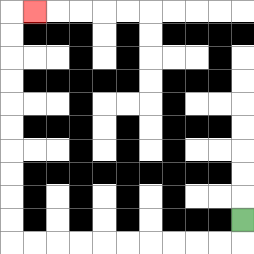{'start': '[10, 9]', 'end': '[1, 0]', 'path_directions': 'D,L,L,L,L,L,L,L,L,L,L,U,U,U,U,U,U,U,U,U,U,R', 'path_coordinates': '[[10, 9], [10, 10], [9, 10], [8, 10], [7, 10], [6, 10], [5, 10], [4, 10], [3, 10], [2, 10], [1, 10], [0, 10], [0, 9], [0, 8], [0, 7], [0, 6], [0, 5], [0, 4], [0, 3], [0, 2], [0, 1], [0, 0], [1, 0]]'}